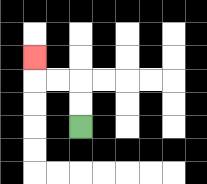{'start': '[3, 5]', 'end': '[1, 2]', 'path_directions': 'U,U,L,L,U', 'path_coordinates': '[[3, 5], [3, 4], [3, 3], [2, 3], [1, 3], [1, 2]]'}